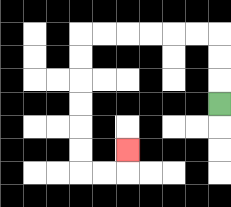{'start': '[9, 4]', 'end': '[5, 6]', 'path_directions': 'U,U,U,L,L,L,L,L,L,D,D,D,D,D,D,R,R,U', 'path_coordinates': '[[9, 4], [9, 3], [9, 2], [9, 1], [8, 1], [7, 1], [6, 1], [5, 1], [4, 1], [3, 1], [3, 2], [3, 3], [3, 4], [3, 5], [3, 6], [3, 7], [4, 7], [5, 7], [5, 6]]'}